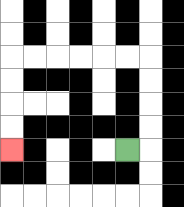{'start': '[5, 6]', 'end': '[0, 6]', 'path_directions': 'R,U,U,U,U,L,L,L,L,L,L,D,D,D,D', 'path_coordinates': '[[5, 6], [6, 6], [6, 5], [6, 4], [6, 3], [6, 2], [5, 2], [4, 2], [3, 2], [2, 2], [1, 2], [0, 2], [0, 3], [0, 4], [0, 5], [0, 6]]'}